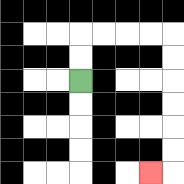{'start': '[3, 3]', 'end': '[6, 7]', 'path_directions': 'U,U,R,R,R,R,D,D,D,D,D,D,L', 'path_coordinates': '[[3, 3], [3, 2], [3, 1], [4, 1], [5, 1], [6, 1], [7, 1], [7, 2], [7, 3], [7, 4], [7, 5], [7, 6], [7, 7], [6, 7]]'}